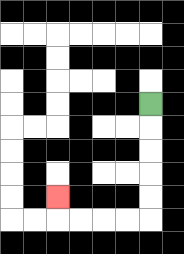{'start': '[6, 4]', 'end': '[2, 8]', 'path_directions': 'D,D,D,D,D,L,L,L,L,U', 'path_coordinates': '[[6, 4], [6, 5], [6, 6], [6, 7], [6, 8], [6, 9], [5, 9], [4, 9], [3, 9], [2, 9], [2, 8]]'}